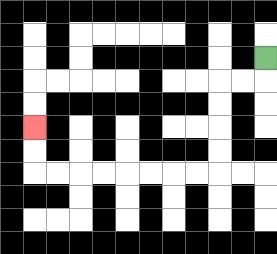{'start': '[11, 2]', 'end': '[1, 5]', 'path_directions': 'D,L,L,D,D,D,D,L,L,L,L,L,L,L,L,U,U', 'path_coordinates': '[[11, 2], [11, 3], [10, 3], [9, 3], [9, 4], [9, 5], [9, 6], [9, 7], [8, 7], [7, 7], [6, 7], [5, 7], [4, 7], [3, 7], [2, 7], [1, 7], [1, 6], [1, 5]]'}